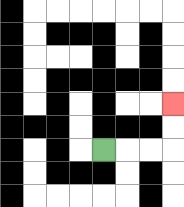{'start': '[4, 6]', 'end': '[7, 4]', 'path_directions': 'R,R,R,U,U', 'path_coordinates': '[[4, 6], [5, 6], [6, 6], [7, 6], [7, 5], [7, 4]]'}